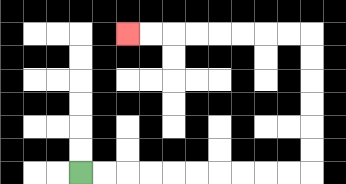{'start': '[3, 7]', 'end': '[5, 1]', 'path_directions': 'R,R,R,R,R,R,R,R,R,R,U,U,U,U,U,U,L,L,L,L,L,L,L,L', 'path_coordinates': '[[3, 7], [4, 7], [5, 7], [6, 7], [7, 7], [8, 7], [9, 7], [10, 7], [11, 7], [12, 7], [13, 7], [13, 6], [13, 5], [13, 4], [13, 3], [13, 2], [13, 1], [12, 1], [11, 1], [10, 1], [9, 1], [8, 1], [7, 1], [6, 1], [5, 1]]'}